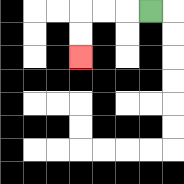{'start': '[6, 0]', 'end': '[3, 2]', 'path_directions': 'L,L,L,D,D', 'path_coordinates': '[[6, 0], [5, 0], [4, 0], [3, 0], [3, 1], [3, 2]]'}